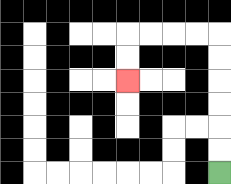{'start': '[9, 7]', 'end': '[5, 3]', 'path_directions': 'U,U,U,U,U,U,L,L,L,L,D,D', 'path_coordinates': '[[9, 7], [9, 6], [9, 5], [9, 4], [9, 3], [9, 2], [9, 1], [8, 1], [7, 1], [6, 1], [5, 1], [5, 2], [5, 3]]'}